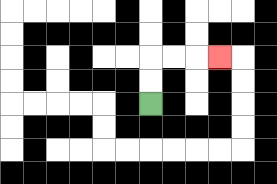{'start': '[6, 4]', 'end': '[9, 2]', 'path_directions': 'U,U,R,R,R', 'path_coordinates': '[[6, 4], [6, 3], [6, 2], [7, 2], [8, 2], [9, 2]]'}